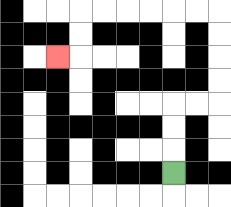{'start': '[7, 7]', 'end': '[2, 2]', 'path_directions': 'U,U,U,R,R,U,U,U,U,L,L,L,L,L,L,D,D,L', 'path_coordinates': '[[7, 7], [7, 6], [7, 5], [7, 4], [8, 4], [9, 4], [9, 3], [9, 2], [9, 1], [9, 0], [8, 0], [7, 0], [6, 0], [5, 0], [4, 0], [3, 0], [3, 1], [3, 2], [2, 2]]'}